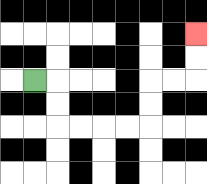{'start': '[1, 3]', 'end': '[8, 1]', 'path_directions': 'R,D,D,R,R,R,R,U,U,R,R,U,U', 'path_coordinates': '[[1, 3], [2, 3], [2, 4], [2, 5], [3, 5], [4, 5], [5, 5], [6, 5], [6, 4], [6, 3], [7, 3], [8, 3], [8, 2], [8, 1]]'}